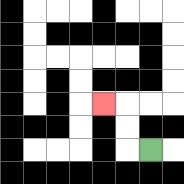{'start': '[6, 6]', 'end': '[4, 4]', 'path_directions': 'L,U,U,L', 'path_coordinates': '[[6, 6], [5, 6], [5, 5], [5, 4], [4, 4]]'}